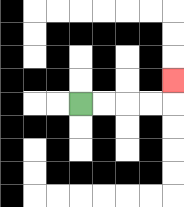{'start': '[3, 4]', 'end': '[7, 3]', 'path_directions': 'R,R,R,R,U', 'path_coordinates': '[[3, 4], [4, 4], [5, 4], [6, 4], [7, 4], [7, 3]]'}